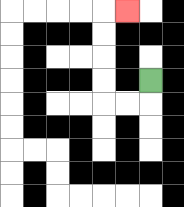{'start': '[6, 3]', 'end': '[5, 0]', 'path_directions': 'D,L,L,U,U,U,U,R', 'path_coordinates': '[[6, 3], [6, 4], [5, 4], [4, 4], [4, 3], [4, 2], [4, 1], [4, 0], [5, 0]]'}